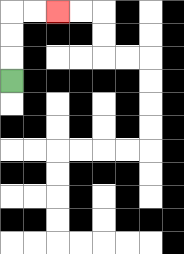{'start': '[0, 3]', 'end': '[2, 0]', 'path_directions': 'U,U,U,R,R', 'path_coordinates': '[[0, 3], [0, 2], [0, 1], [0, 0], [1, 0], [2, 0]]'}